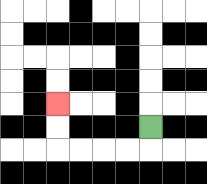{'start': '[6, 5]', 'end': '[2, 4]', 'path_directions': 'D,L,L,L,L,U,U', 'path_coordinates': '[[6, 5], [6, 6], [5, 6], [4, 6], [3, 6], [2, 6], [2, 5], [2, 4]]'}